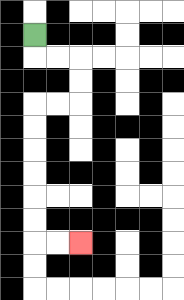{'start': '[1, 1]', 'end': '[3, 10]', 'path_directions': 'D,R,R,D,D,L,L,D,D,D,D,D,D,R,R', 'path_coordinates': '[[1, 1], [1, 2], [2, 2], [3, 2], [3, 3], [3, 4], [2, 4], [1, 4], [1, 5], [1, 6], [1, 7], [1, 8], [1, 9], [1, 10], [2, 10], [3, 10]]'}